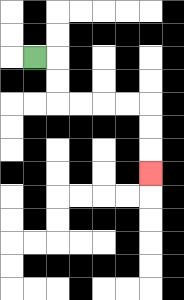{'start': '[1, 2]', 'end': '[6, 7]', 'path_directions': 'R,D,D,R,R,R,R,D,D,D', 'path_coordinates': '[[1, 2], [2, 2], [2, 3], [2, 4], [3, 4], [4, 4], [5, 4], [6, 4], [6, 5], [6, 6], [6, 7]]'}